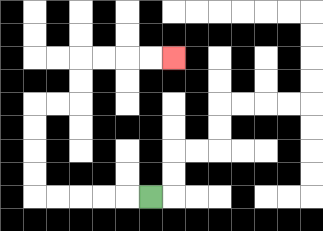{'start': '[6, 8]', 'end': '[7, 2]', 'path_directions': 'L,L,L,L,L,U,U,U,U,R,R,U,U,R,R,R,R', 'path_coordinates': '[[6, 8], [5, 8], [4, 8], [3, 8], [2, 8], [1, 8], [1, 7], [1, 6], [1, 5], [1, 4], [2, 4], [3, 4], [3, 3], [3, 2], [4, 2], [5, 2], [6, 2], [7, 2]]'}